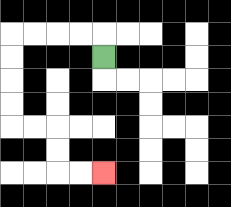{'start': '[4, 2]', 'end': '[4, 7]', 'path_directions': 'U,L,L,L,L,D,D,D,D,R,R,D,D,R,R', 'path_coordinates': '[[4, 2], [4, 1], [3, 1], [2, 1], [1, 1], [0, 1], [0, 2], [0, 3], [0, 4], [0, 5], [1, 5], [2, 5], [2, 6], [2, 7], [3, 7], [4, 7]]'}